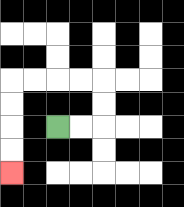{'start': '[2, 5]', 'end': '[0, 7]', 'path_directions': 'R,R,U,U,L,L,L,L,D,D,D,D', 'path_coordinates': '[[2, 5], [3, 5], [4, 5], [4, 4], [4, 3], [3, 3], [2, 3], [1, 3], [0, 3], [0, 4], [0, 5], [0, 6], [0, 7]]'}